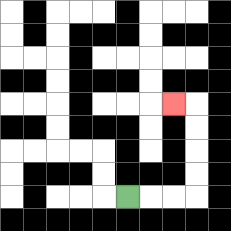{'start': '[5, 8]', 'end': '[7, 4]', 'path_directions': 'R,R,R,U,U,U,U,L', 'path_coordinates': '[[5, 8], [6, 8], [7, 8], [8, 8], [8, 7], [8, 6], [8, 5], [8, 4], [7, 4]]'}